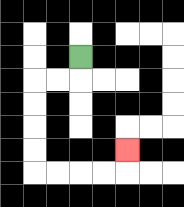{'start': '[3, 2]', 'end': '[5, 6]', 'path_directions': 'D,L,L,D,D,D,D,R,R,R,R,U', 'path_coordinates': '[[3, 2], [3, 3], [2, 3], [1, 3], [1, 4], [1, 5], [1, 6], [1, 7], [2, 7], [3, 7], [4, 7], [5, 7], [5, 6]]'}